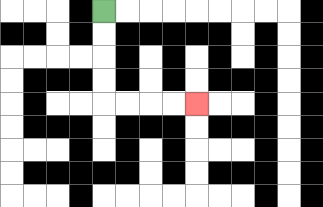{'start': '[4, 0]', 'end': '[8, 4]', 'path_directions': 'D,D,D,D,R,R,R,R', 'path_coordinates': '[[4, 0], [4, 1], [4, 2], [4, 3], [4, 4], [5, 4], [6, 4], [7, 4], [8, 4]]'}